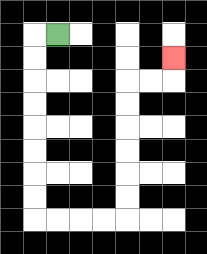{'start': '[2, 1]', 'end': '[7, 2]', 'path_directions': 'L,D,D,D,D,D,D,D,D,R,R,R,R,U,U,U,U,U,U,R,R,U', 'path_coordinates': '[[2, 1], [1, 1], [1, 2], [1, 3], [1, 4], [1, 5], [1, 6], [1, 7], [1, 8], [1, 9], [2, 9], [3, 9], [4, 9], [5, 9], [5, 8], [5, 7], [5, 6], [5, 5], [5, 4], [5, 3], [6, 3], [7, 3], [7, 2]]'}